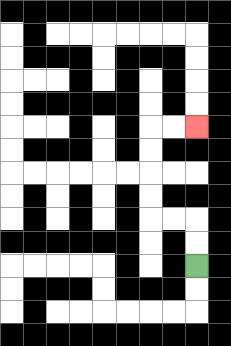{'start': '[8, 11]', 'end': '[8, 5]', 'path_directions': 'U,U,L,L,U,U,U,U,R,R', 'path_coordinates': '[[8, 11], [8, 10], [8, 9], [7, 9], [6, 9], [6, 8], [6, 7], [6, 6], [6, 5], [7, 5], [8, 5]]'}